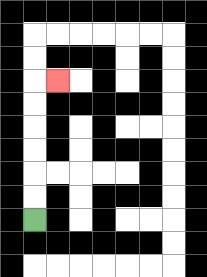{'start': '[1, 9]', 'end': '[2, 3]', 'path_directions': 'U,U,U,U,U,U,R', 'path_coordinates': '[[1, 9], [1, 8], [1, 7], [1, 6], [1, 5], [1, 4], [1, 3], [2, 3]]'}